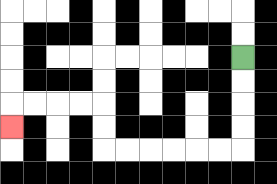{'start': '[10, 2]', 'end': '[0, 5]', 'path_directions': 'D,D,D,D,L,L,L,L,L,L,U,U,L,L,L,L,D', 'path_coordinates': '[[10, 2], [10, 3], [10, 4], [10, 5], [10, 6], [9, 6], [8, 6], [7, 6], [6, 6], [5, 6], [4, 6], [4, 5], [4, 4], [3, 4], [2, 4], [1, 4], [0, 4], [0, 5]]'}